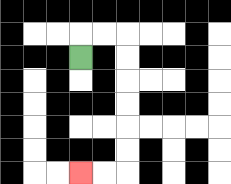{'start': '[3, 2]', 'end': '[3, 7]', 'path_directions': 'U,R,R,D,D,D,D,D,D,L,L', 'path_coordinates': '[[3, 2], [3, 1], [4, 1], [5, 1], [5, 2], [5, 3], [5, 4], [5, 5], [5, 6], [5, 7], [4, 7], [3, 7]]'}